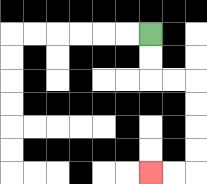{'start': '[6, 1]', 'end': '[6, 7]', 'path_directions': 'D,D,R,R,D,D,D,D,L,L', 'path_coordinates': '[[6, 1], [6, 2], [6, 3], [7, 3], [8, 3], [8, 4], [8, 5], [8, 6], [8, 7], [7, 7], [6, 7]]'}